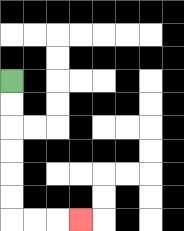{'start': '[0, 3]', 'end': '[3, 9]', 'path_directions': 'D,D,D,D,D,D,R,R,R', 'path_coordinates': '[[0, 3], [0, 4], [0, 5], [0, 6], [0, 7], [0, 8], [0, 9], [1, 9], [2, 9], [3, 9]]'}